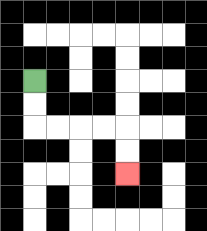{'start': '[1, 3]', 'end': '[5, 7]', 'path_directions': 'D,D,R,R,R,R,D,D', 'path_coordinates': '[[1, 3], [1, 4], [1, 5], [2, 5], [3, 5], [4, 5], [5, 5], [5, 6], [5, 7]]'}